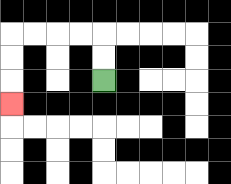{'start': '[4, 3]', 'end': '[0, 4]', 'path_directions': 'U,U,L,L,L,L,D,D,D', 'path_coordinates': '[[4, 3], [4, 2], [4, 1], [3, 1], [2, 1], [1, 1], [0, 1], [0, 2], [0, 3], [0, 4]]'}